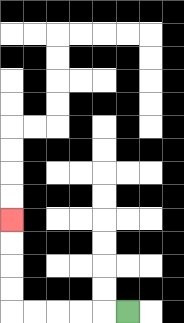{'start': '[5, 13]', 'end': '[0, 9]', 'path_directions': 'L,L,L,L,L,U,U,U,U', 'path_coordinates': '[[5, 13], [4, 13], [3, 13], [2, 13], [1, 13], [0, 13], [0, 12], [0, 11], [0, 10], [0, 9]]'}